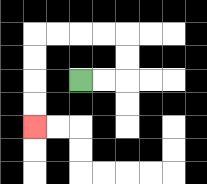{'start': '[3, 3]', 'end': '[1, 5]', 'path_directions': 'R,R,U,U,L,L,L,L,D,D,D,D', 'path_coordinates': '[[3, 3], [4, 3], [5, 3], [5, 2], [5, 1], [4, 1], [3, 1], [2, 1], [1, 1], [1, 2], [1, 3], [1, 4], [1, 5]]'}